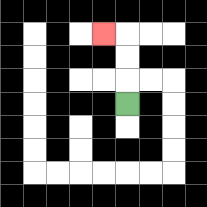{'start': '[5, 4]', 'end': '[4, 1]', 'path_directions': 'U,U,U,L', 'path_coordinates': '[[5, 4], [5, 3], [5, 2], [5, 1], [4, 1]]'}